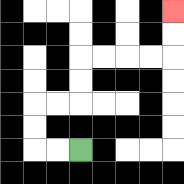{'start': '[3, 6]', 'end': '[7, 0]', 'path_directions': 'L,L,U,U,R,R,U,U,R,R,R,R,U,U', 'path_coordinates': '[[3, 6], [2, 6], [1, 6], [1, 5], [1, 4], [2, 4], [3, 4], [3, 3], [3, 2], [4, 2], [5, 2], [6, 2], [7, 2], [7, 1], [7, 0]]'}